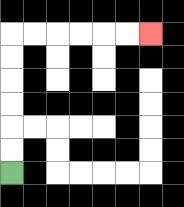{'start': '[0, 7]', 'end': '[6, 1]', 'path_directions': 'U,U,U,U,U,U,R,R,R,R,R,R', 'path_coordinates': '[[0, 7], [0, 6], [0, 5], [0, 4], [0, 3], [0, 2], [0, 1], [1, 1], [2, 1], [3, 1], [4, 1], [5, 1], [6, 1]]'}